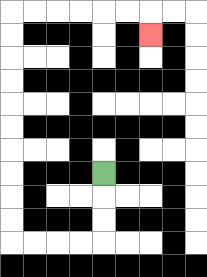{'start': '[4, 7]', 'end': '[6, 1]', 'path_directions': 'D,D,D,L,L,L,L,U,U,U,U,U,U,U,U,U,U,R,R,R,R,R,R,D', 'path_coordinates': '[[4, 7], [4, 8], [4, 9], [4, 10], [3, 10], [2, 10], [1, 10], [0, 10], [0, 9], [0, 8], [0, 7], [0, 6], [0, 5], [0, 4], [0, 3], [0, 2], [0, 1], [0, 0], [1, 0], [2, 0], [3, 0], [4, 0], [5, 0], [6, 0], [6, 1]]'}